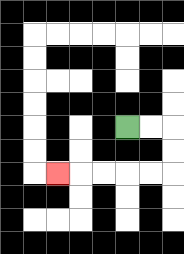{'start': '[5, 5]', 'end': '[2, 7]', 'path_directions': 'R,R,D,D,L,L,L,L,L', 'path_coordinates': '[[5, 5], [6, 5], [7, 5], [7, 6], [7, 7], [6, 7], [5, 7], [4, 7], [3, 7], [2, 7]]'}